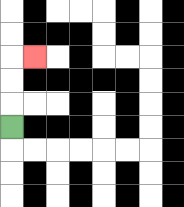{'start': '[0, 5]', 'end': '[1, 2]', 'path_directions': 'U,U,U,R', 'path_coordinates': '[[0, 5], [0, 4], [0, 3], [0, 2], [1, 2]]'}